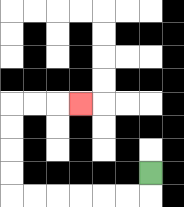{'start': '[6, 7]', 'end': '[3, 4]', 'path_directions': 'D,L,L,L,L,L,L,U,U,U,U,R,R,R', 'path_coordinates': '[[6, 7], [6, 8], [5, 8], [4, 8], [3, 8], [2, 8], [1, 8], [0, 8], [0, 7], [0, 6], [0, 5], [0, 4], [1, 4], [2, 4], [3, 4]]'}